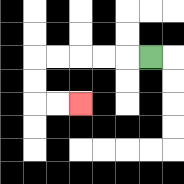{'start': '[6, 2]', 'end': '[3, 4]', 'path_directions': 'L,L,L,L,L,D,D,R,R', 'path_coordinates': '[[6, 2], [5, 2], [4, 2], [3, 2], [2, 2], [1, 2], [1, 3], [1, 4], [2, 4], [3, 4]]'}